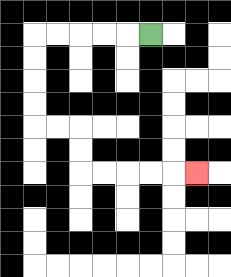{'start': '[6, 1]', 'end': '[8, 7]', 'path_directions': 'L,L,L,L,L,D,D,D,D,R,R,D,D,R,R,R,R,R', 'path_coordinates': '[[6, 1], [5, 1], [4, 1], [3, 1], [2, 1], [1, 1], [1, 2], [1, 3], [1, 4], [1, 5], [2, 5], [3, 5], [3, 6], [3, 7], [4, 7], [5, 7], [6, 7], [7, 7], [8, 7]]'}